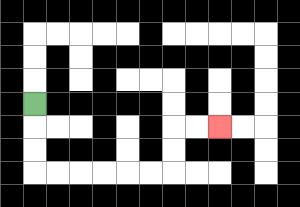{'start': '[1, 4]', 'end': '[9, 5]', 'path_directions': 'D,D,D,R,R,R,R,R,R,U,U,R,R', 'path_coordinates': '[[1, 4], [1, 5], [1, 6], [1, 7], [2, 7], [3, 7], [4, 7], [5, 7], [6, 7], [7, 7], [7, 6], [7, 5], [8, 5], [9, 5]]'}